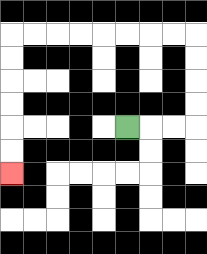{'start': '[5, 5]', 'end': '[0, 7]', 'path_directions': 'R,R,R,U,U,U,U,L,L,L,L,L,L,L,L,D,D,D,D,D,D', 'path_coordinates': '[[5, 5], [6, 5], [7, 5], [8, 5], [8, 4], [8, 3], [8, 2], [8, 1], [7, 1], [6, 1], [5, 1], [4, 1], [3, 1], [2, 1], [1, 1], [0, 1], [0, 2], [0, 3], [0, 4], [0, 5], [0, 6], [0, 7]]'}